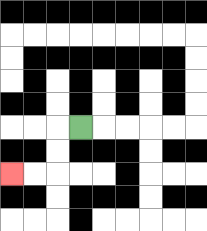{'start': '[3, 5]', 'end': '[0, 7]', 'path_directions': 'L,D,D,L,L', 'path_coordinates': '[[3, 5], [2, 5], [2, 6], [2, 7], [1, 7], [0, 7]]'}